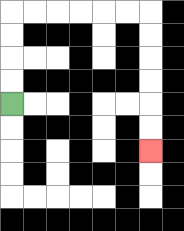{'start': '[0, 4]', 'end': '[6, 6]', 'path_directions': 'U,U,U,U,R,R,R,R,R,R,D,D,D,D,D,D', 'path_coordinates': '[[0, 4], [0, 3], [0, 2], [0, 1], [0, 0], [1, 0], [2, 0], [3, 0], [4, 0], [5, 0], [6, 0], [6, 1], [6, 2], [6, 3], [6, 4], [6, 5], [6, 6]]'}